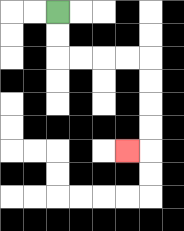{'start': '[2, 0]', 'end': '[5, 6]', 'path_directions': 'D,D,R,R,R,R,D,D,D,D,L', 'path_coordinates': '[[2, 0], [2, 1], [2, 2], [3, 2], [4, 2], [5, 2], [6, 2], [6, 3], [6, 4], [6, 5], [6, 6], [5, 6]]'}